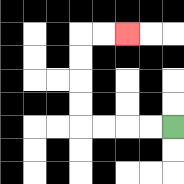{'start': '[7, 5]', 'end': '[5, 1]', 'path_directions': 'L,L,L,L,U,U,U,U,R,R', 'path_coordinates': '[[7, 5], [6, 5], [5, 5], [4, 5], [3, 5], [3, 4], [3, 3], [3, 2], [3, 1], [4, 1], [5, 1]]'}